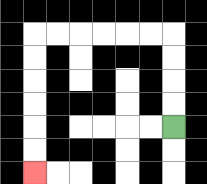{'start': '[7, 5]', 'end': '[1, 7]', 'path_directions': 'U,U,U,U,L,L,L,L,L,L,D,D,D,D,D,D', 'path_coordinates': '[[7, 5], [7, 4], [7, 3], [7, 2], [7, 1], [6, 1], [5, 1], [4, 1], [3, 1], [2, 1], [1, 1], [1, 2], [1, 3], [1, 4], [1, 5], [1, 6], [1, 7]]'}